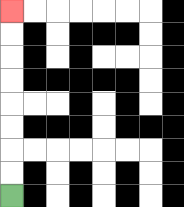{'start': '[0, 8]', 'end': '[0, 0]', 'path_directions': 'U,U,U,U,U,U,U,U', 'path_coordinates': '[[0, 8], [0, 7], [0, 6], [0, 5], [0, 4], [0, 3], [0, 2], [0, 1], [0, 0]]'}